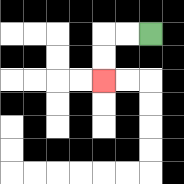{'start': '[6, 1]', 'end': '[4, 3]', 'path_directions': 'L,L,D,D', 'path_coordinates': '[[6, 1], [5, 1], [4, 1], [4, 2], [4, 3]]'}